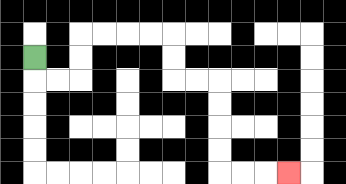{'start': '[1, 2]', 'end': '[12, 7]', 'path_directions': 'D,R,R,U,U,R,R,R,R,D,D,R,R,D,D,D,D,R,R,R', 'path_coordinates': '[[1, 2], [1, 3], [2, 3], [3, 3], [3, 2], [3, 1], [4, 1], [5, 1], [6, 1], [7, 1], [7, 2], [7, 3], [8, 3], [9, 3], [9, 4], [9, 5], [9, 6], [9, 7], [10, 7], [11, 7], [12, 7]]'}